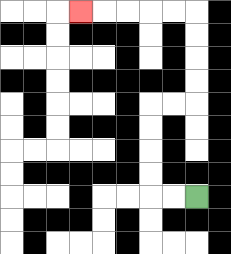{'start': '[8, 8]', 'end': '[3, 0]', 'path_directions': 'L,L,U,U,U,U,R,R,U,U,U,U,L,L,L,L,L', 'path_coordinates': '[[8, 8], [7, 8], [6, 8], [6, 7], [6, 6], [6, 5], [6, 4], [7, 4], [8, 4], [8, 3], [8, 2], [8, 1], [8, 0], [7, 0], [6, 0], [5, 0], [4, 0], [3, 0]]'}